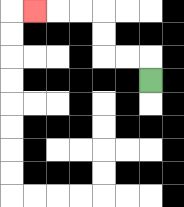{'start': '[6, 3]', 'end': '[1, 0]', 'path_directions': 'U,L,L,U,U,L,L,L', 'path_coordinates': '[[6, 3], [6, 2], [5, 2], [4, 2], [4, 1], [4, 0], [3, 0], [2, 0], [1, 0]]'}